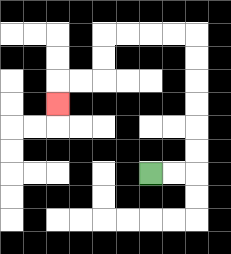{'start': '[6, 7]', 'end': '[2, 4]', 'path_directions': 'R,R,U,U,U,U,U,U,L,L,L,L,D,D,L,L,D', 'path_coordinates': '[[6, 7], [7, 7], [8, 7], [8, 6], [8, 5], [8, 4], [8, 3], [8, 2], [8, 1], [7, 1], [6, 1], [5, 1], [4, 1], [4, 2], [4, 3], [3, 3], [2, 3], [2, 4]]'}